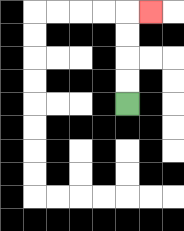{'start': '[5, 4]', 'end': '[6, 0]', 'path_directions': 'U,U,U,U,R', 'path_coordinates': '[[5, 4], [5, 3], [5, 2], [5, 1], [5, 0], [6, 0]]'}